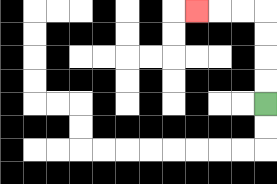{'start': '[11, 4]', 'end': '[8, 0]', 'path_directions': 'U,U,U,U,L,L,L', 'path_coordinates': '[[11, 4], [11, 3], [11, 2], [11, 1], [11, 0], [10, 0], [9, 0], [8, 0]]'}